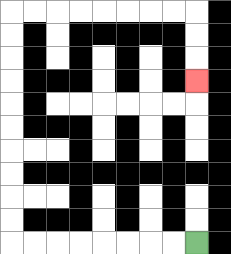{'start': '[8, 10]', 'end': '[8, 3]', 'path_directions': 'L,L,L,L,L,L,L,L,U,U,U,U,U,U,U,U,U,U,R,R,R,R,R,R,R,R,D,D,D', 'path_coordinates': '[[8, 10], [7, 10], [6, 10], [5, 10], [4, 10], [3, 10], [2, 10], [1, 10], [0, 10], [0, 9], [0, 8], [0, 7], [0, 6], [0, 5], [0, 4], [0, 3], [0, 2], [0, 1], [0, 0], [1, 0], [2, 0], [3, 0], [4, 0], [5, 0], [6, 0], [7, 0], [8, 0], [8, 1], [8, 2], [8, 3]]'}